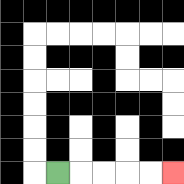{'start': '[2, 7]', 'end': '[7, 7]', 'path_directions': 'R,R,R,R,R', 'path_coordinates': '[[2, 7], [3, 7], [4, 7], [5, 7], [6, 7], [7, 7]]'}